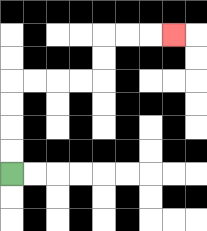{'start': '[0, 7]', 'end': '[7, 1]', 'path_directions': 'U,U,U,U,R,R,R,R,U,U,R,R,R', 'path_coordinates': '[[0, 7], [0, 6], [0, 5], [0, 4], [0, 3], [1, 3], [2, 3], [3, 3], [4, 3], [4, 2], [4, 1], [5, 1], [6, 1], [7, 1]]'}